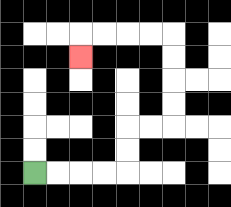{'start': '[1, 7]', 'end': '[3, 2]', 'path_directions': 'R,R,R,R,U,U,R,R,U,U,U,U,L,L,L,L,D', 'path_coordinates': '[[1, 7], [2, 7], [3, 7], [4, 7], [5, 7], [5, 6], [5, 5], [6, 5], [7, 5], [7, 4], [7, 3], [7, 2], [7, 1], [6, 1], [5, 1], [4, 1], [3, 1], [3, 2]]'}